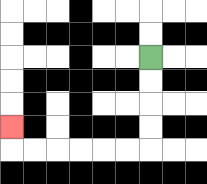{'start': '[6, 2]', 'end': '[0, 5]', 'path_directions': 'D,D,D,D,L,L,L,L,L,L,U', 'path_coordinates': '[[6, 2], [6, 3], [6, 4], [6, 5], [6, 6], [5, 6], [4, 6], [3, 6], [2, 6], [1, 6], [0, 6], [0, 5]]'}